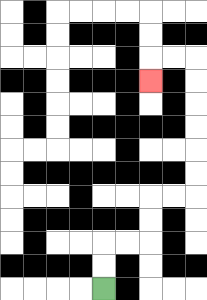{'start': '[4, 12]', 'end': '[6, 3]', 'path_directions': 'U,U,R,R,U,U,R,R,U,U,U,U,U,U,L,L,D', 'path_coordinates': '[[4, 12], [4, 11], [4, 10], [5, 10], [6, 10], [6, 9], [6, 8], [7, 8], [8, 8], [8, 7], [8, 6], [8, 5], [8, 4], [8, 3], [8, 2], [7, 2], [6, 2], [6, 3]]'}